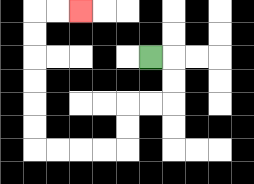{'start': '[6, 2]', 'end': '[3, 0]', 'path_directions': 'R,D,D,L,L,D,D,L,L,L,L,U,U,U,U,U,U,R,R', 'path_coordinates': '[[6, 2], [7, 2], [7, 3], [7, 4], [6, 4], [5, 4], [5, 5], [5, 6], [4, 6], [3, 6], [2, 6], [1, 6], [1, 5], [1, 4], [1, 3], [1, 2], [1, 1], [1, 0], [2, 0], [3, 0]]'}